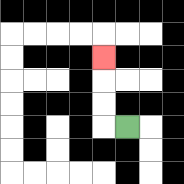{'start': '[5, 5]', 'end': '[4, 2]', 'path_directions': 'L,U,U,U', 'path_coordinates': '[[5, 5], [4, 5], [4, 4], [4, 3], [4, 2]]'}